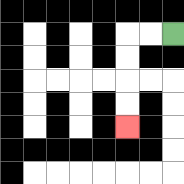{'start': '[7, 1]', 'end': '[5, 5]', 'path_directions': 'L,L,D,D,D,D', 'path_coordinates': '[[7, 1], [6, 1], [5, 1], [5, 2], [5, 3], [5, 4], [5, 5]]'}